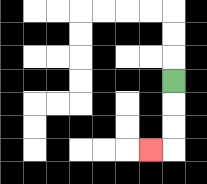{'start': '[7, 3]', 'end': '[6, 6]', 'path_directions': 'D,D,D,L', 'path_coordinates': '[[7, 3], [7, 4], [7, 5], [7, 6], [6, 6]]'}